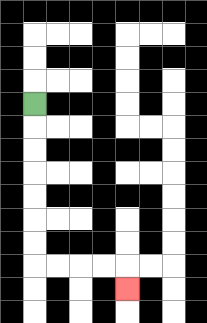{'start': '[1, 4]', 'end': '[5, 12]', 'path_directions': 'D,D,D,D,D,D,D,R,R,R,R,D', 'path_coordinates': '[[1, 4], [1, 5], [1, 6], [1, 7], [1, 8], [1, 9], [1, 10], [1, 11], [2, 11], [3, 11], [4, 11], [5, 11], [5, 12]]'}